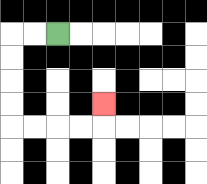{'start': '[2, 1]', 'end': '[4, 4]', 'path_directions': 'L,L,D,D,D,D,R,R,R,R,U', 'path_coordinates': '[[2, 1], [1, 1], [0, 1], [0, 2], [0, 3], [0, 4], [0, 5], [1, 5], [2, 5], [3, 5], [4, 5], [4, 4]]'}